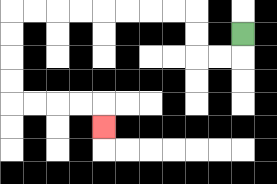{'start': '[10, 1]', 'end': '[4, 5]', 'path_directions': 'D,L,L,U,U,L,L,L,L,L,L,L,L,D,D,D,D,R,R,R,R,D', 'path_coordinates': '[[10, 1], [10, 2], [9, 2], [8, 2], [8, 1], [8, 0], [7, 0], [6, 0], [5, 0], [4, 0], [3, 0], [2, 0], [1, 0], [0, 0], [0, 1], [0, 2], [0, 3], [0, 4], [1, 4], [2, 4], [3, 4], [4, 4], [4, 5]]'}